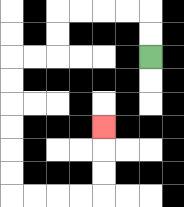{'start': '[6, 2]', 'end': '[4, 5]', 'path_directions': 'U,U,L,L,L,L,D,D,L,L,D,D,D,D,D,D,R,R,R,R,U,U,U', 'path_coordinates': '[[6, 2], [6, 1], [6, 0], [5, 0], [4, 0], [3, 0], [2, 0], [2, 1], [2, 2], [1, 2], [0, 2], [0, 3], [0, 4], [0, 5], [0, 6], [0, 7], [0, 8], [1, 8], [2, 8], [3, 8], [4, 8], [4, 7], [4, 6], [4, 5]]'}